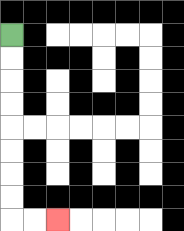{'start': '[0, 1]', 'end': '[2, 9]', 'path_directions': 'D,D,D,D,D,D,D,D,R,R', 'path_coordinates': '[[0, 1], [0, 2], [0, 3], [0, 4], [0, 5], [0, 6], [0, 7], [0, 8], [0, 9], [1, 9], [2, 9]]'}